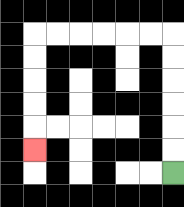{'start': '[7, 7]', 'end': '[1, 6]', 'path_directions': 'U,U,U,U,U,U,L,L,L,L,L,L,D,D,D,D,D', 'path_coordinates': '[[7, 7], [7, 6], [7, 5], [7, 4], [7, 3], [7, 2], [7, 1], [6, 1], [5, 1], [4, 1], [3, 1], [2, 1], [1, 1], [1, 2], [1, 3], [1, 4], [1, 5], [1, 6]]'}